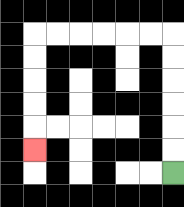{'start': '[7, 7]', 'end': '[1, 6]', 'path_directions': 'U,U,U,U,U,U,L,L,L,L,L,L,D,D,D,D,D', 'path_coordinates': '[[7, 7], [7, 6], [7, 5], [7, 4], [7, 3], [7, 2], [7, 1], [6, 1], [5, 1], [4, 1], [3, 1], [2, 1], [1, 1], [1, 2], [1, 3], [1, 4], [1, 5], [1, 6]]'}